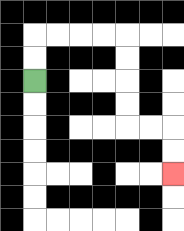{'start': '[1, 3]', 'end': '[7, 7]', 'path_directions': 'U,U,R,R,R,R,D,D,D,D,R,R,D,D', 'path_coordinates': '[[1, 3], [1, 2], [1, 1], [2, 1], [3, 1], [4, 1], [5, 1], [5, 2], [5, 3], [5, 4], [5, 5], [6, 5], [7, 5], [7, 6], [7, 7]]'}